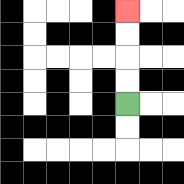{'start': '[5, 4]', 'end': '[5, 0]', 'path_directions': 'U,U,U,U', 'path_coordinates': '[[5, 4], [5, 3], [5, 2], [5, 1], [5, 0]]'}